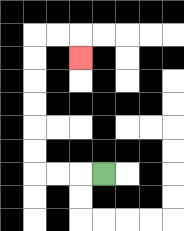{'start': '[4, 7]', 'end': '[3, 2]', 'path_directions': 'L,L,L,U,U,U,U,U,U,R,R,D', 'path_coordinates': '[[4, 7], [3, 7], [2, 7], [1, 7], [1, 6], [1, 5], [1, 4], [1, 3], [1, 2], [1, 1], [2, 1], [3, 1], [3, 2]]'}